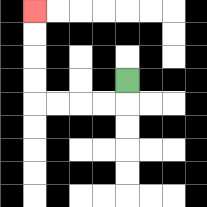{'start': '[5, 3]', 'end': '[1, 0]', 'path_directions': 'D,L,L,L,L,U,U,U,U', 'path_coordinates': '[[5, 3], [5, 4], [4, 4], [3, 4], [2, 4], [1, 4], [1, 3], [1, 2], [1, 1], [1, 0]]'}